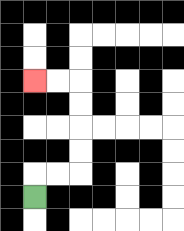{'start': '[1, 8]', 'end': '[1, 3]', 'path_directions': 'U,R,R,U,U,U,U,L,L', 'path_coordinates': '[[1, 8], [1, 7], [2, 7], [3, 7], [3, 6], [3, 5], [3, 4], [3, 3], [2, 3], [1, 3]]'}